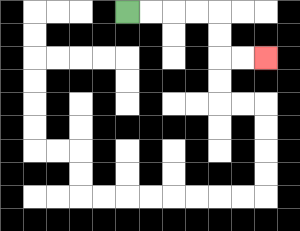{'start': '[5, 0]', 'end': '[11, 2]', 'path_directions': 'R,R,R,R,D,D,R,R', 'path_coordinates': '[[5, 0], [6, 0], [7, 0], [8, 0], [9, 0], [9, 1], [9, 2], [10, 2], [11, 2]]'}